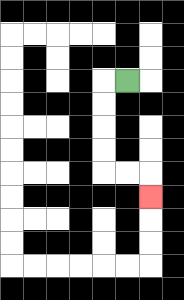{'start': '[5, 3]', 'end': '[6, 8]', 'path_directions': 'L,D,D,D,D,R,R,D', 'path_coordinates': '[[5, 3], [4, 3], [4, 4], [4, 5], [4, 6], [4, 7], [5, 7], [6, 7], [6, 8]]'}